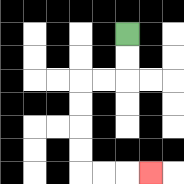{'start': '[5, 1]', 'end': '[6, 7]', 'path_directions': 'D,D,L,L,D,D,D,D,R,R,R', 'path_coordinates': '[[5, 1], [5, 2], [5, 3], [4, 3], [3, 3], [3, 4], [3, 5], [3, 6], [3, 7], [4, 7], [5, 7], [6, 7]]'}